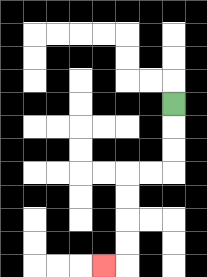{'start': '[7, 4]', 'end': '[4, 11]', 'path_directions': 'D,D,D,L,L,D,D,D,D,L', 'path_coordinates': '[[7, 4], [7, 5], [7, 6], [7, 7], [6, 7], [5, 7], [5, 8], [5, 9], [5, 10], [5, 11], [4, 11]]'}